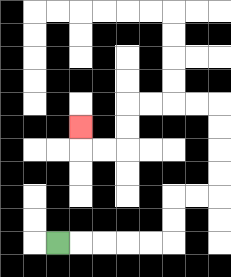{'start': '[2, 10]', 'end': '[3, 5]', 'path_directions': 'R,R,R,R,R,U,U,R,R,U,U,U,U,L,L,L,L,D,D,L,L,U', 'path_coordinates': '[[2, 10], [3, 10], [4, 10], [5, 10], [6, 10], [7, 10], [7, 9], [7, 8], [8, 8], [9, 8], [9, 7], [9, 6], [9, 5], [9, 4], [8, 4], [7, 4], [6, 4], [5, 4], [5, 5], [5, 6], [4, 6], [3, 6], [3, 5]]'}